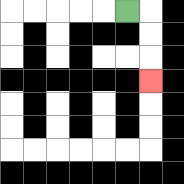{'start': '[5, 0]', 'end': '[6, 3]', 'path_directions': 'R,D,D,D', 'path_coordinates': '[[5, 0], [6, 0], [6, 1], [6, 2], [6, 3]]'}